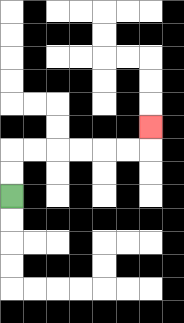{'start': '[0, 8]', 'end': '[6, 5]', 'path_directions': 'U,U,R,R,R,R,R,R,U', 'path_coordinates': '[[0, 8], [0, 7], [0, 6], [1, 6], [2, 6], [3, 6], [4, 6], [5, 6], [6, 6], [6, 5]]'}